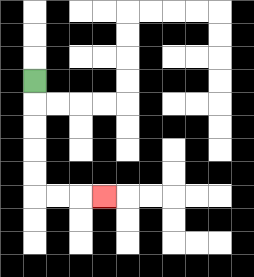{'start': '[1, 3]', 'end': '[4, 8]', 'path_directions': 'D,D,D,D,D,R,R,R', 'path_coordinates': '[[1, 3], [1, 4], [1, 5], [1, 6], [1, 7], [1, 8], [2, 8], [3, 8], [4, 8]]'}